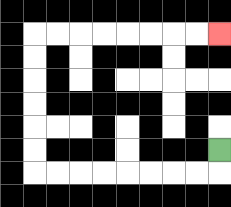{'start': '[9, 6]', 'end': '[9, 1]', 'path_directions': 'D,L,L,L,L,L,L,L,L,U,U,U,U,U,U,R,R,R,R,R,R,R,R', 'path_coordinates': '[[9, 6], [9, 7], [8, 7], [7, 7], [6, 7], [5, 7], [4, 7], [3, 7], [2, 7], [1, 7], [1, 6], [1, 5], [1, 4], [1, 3], [1, 2], [1, 1], [2, 1], [3, 1], [4, 1], [5, 1], [6, 1], [7, 1], [8, 1], [9, 1]]'}